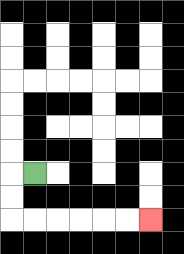{'start': '[1, 7]', 'end': '[6, 9]', 'path_directions': 'L,D,D,R,R,R,R,R,R', 'path_coordinates': '[[1, 7], [0, 7], [0, 8], [0, 9], [1, 9], [2, 9], [3, 9], [4, 9], [5, 9], [6, 9]]'}